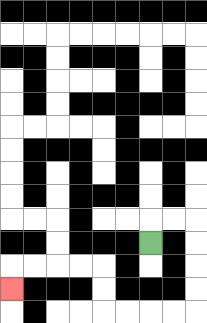{'start': '[6, 10]', 'end': '[0, 12]', 'path_directions': 'U,R,R,D,D,D,D,L,L,L,L,U,U,L,L,L,L,D', 'path_coordinates': '[[6, 10], [6, 9], [7, 9], [8, 9], [8, 10], [8, 11], [8, 12], [8, 13], [7, 13], [6, 13], [5, 13], [4, 13], [4, 12], [4, 11], [3, 11], [2, 11], [1, 11], [0, 11], [0, 12]]'}